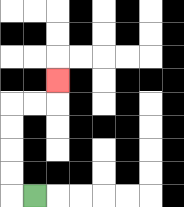{'start': '[1, 8]', 'end': '[2, 3]', 'path_directions': 'L,U,U,U,U,R,R,U', 'path_coordinates': '[[1, 8], [0, 8], [0, 7], [0, 6], [0, 5], [0, 4], [1, 4], [2, 4], [2, 3]]'}